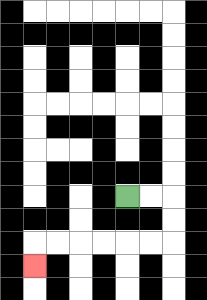{'start': '[5, 8]', 'end': '[1, 11]', 'path_directions': 'R,R,D,D,L,L,L,L,L,L,D', 'path_coordinates': '[[5, 8], [6, 8], [7, 8], [7, 9], [7, 10], [6, 10], [5, 10], [4, 10], [3, 10], [2, 10], [1, 10], [1, 11]]'}